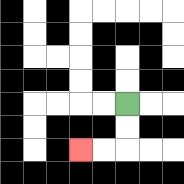{'start': '[5, 4]', 'end': '[3, 6]', 'path_directions': 'D,D,L,L', 'path_coordinates': '[[5, 4], [5, 5], [5, 6], [4, 6], [3, 6]]'}